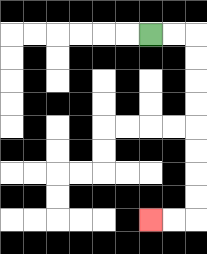{'start': '[6, 1]', 'end': '[6, 9]', 'path_directions': 'R,R,D,D,D,D,D,D,D,D,L,L', 'path_coordinates': '[[6, 1], [7, 1], [8, 1], [8, 2], [8, 3], [8, 4], [8, 5], [8, 6], [8, 7], [8, 8], [8, 9], [7, 9], [6, 9]]'}